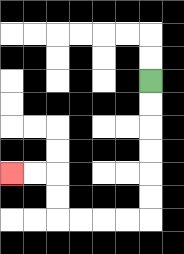{'start': '[6, 3]', 'end': '[0, 7]', 'path_directions': 'D,D,D,D,D,D,L,L,L,L,U,U,L,L', 'path_coordinates': '[[6, 3], [6, 4], [6, 5], [6, 6], [6, 7], [6, 8], [6, 9], [5, 9], [4, 9], [3, 9], [2, 9], [2, 8], [2, 7], [1, 7], [0, 7]]'}